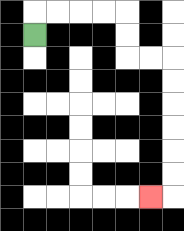{'start': '[1, 1]', 'end': '[6, 8]', 'path_directions': 'U,R,R,R,R,D,D,R,R,D,D,D,D,D,D,L', 'path_coordinates': '[[1, 1], [1, 0], [2, 0], [3, 0], [4, 0], [5, 0], [5, 1], [5, 2], [6, 2], [7, 2], [7, 3], [7, 4], [7, 5], [7, 6], [7, 7], [7, 8], [6, 8]]'}